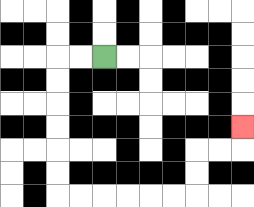{'start': '[4, 2]', 'end': '[10, 5]', 'path_directions': 'L,L,D,D,D,D,D,D,R,R,R,R,R,R,U,U,R,R,U', 'path_coordinates': '[[4, 2], [3, 2], [2, 2], [2, 3], [2, 4], [2, 5], [2, 6], [2, 7], [2, 8], [3, 8], [4, 8], [5, 8], [6, 8], [7, 8], [8, 8], [8, 7], [8, 6], [9, 6], [10, 6], [10, 5]]'}